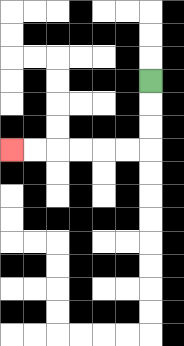{'start': '[6, 3]', 'end': '[0, 6]', 'path_directions': 'D,D,D,L,L,L,L,L,L', 'path_coordinates': '[[6, 3], [6, 4], [6, 5], [6, 6], [5, 6], [4, 6], [3, 6], [2, 6], [1, 6], [0, 6]]'}